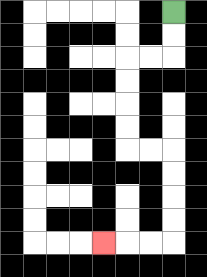{'start': '[7, 0]', 'end': '[4, 10]', 'path_directions': 'D,D,L,L,D,D,D,D,R,R,D,D,D,D,L,L,L', 'path_coordinates': '[[7, 0], [7, 1], [7, 2], [6, 2], [5, 2], [5, 3], [5, 4], [5, 5], [5, 6], [6, 6], [7, 6], [7, 7], [7, 8], [7, 9], [7, 10], [6, 10], [5, 10], [4, 10]]'}